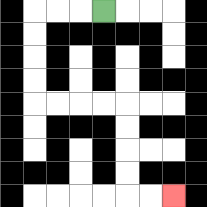{'start': '[4, 0]', 'end': '[7, 8]', 'path_directions': 'L,L,L,D,D,D,D,R,R,R,R,D,D,D,D,R,R', 'path_coordinates': '[[4, 0], [3, 0], [2, 0], [1, 0], [1, 1], [1, 2], [1, 3], [1, 4], [2, 4], [3, 4], [4, 4], [5, 4], [5, 5], [5, 6], [5, 7], [5, 8], [6, 8], [7, 8]]'}